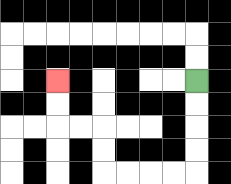{'start': '[8, 3]', 'end': '[2, 3]', 'path_directions': 'D,D,D,D,L,L,L,L,U,U,L,L,U,U', 'path_coordinates': '[[8, 3], [8, 4], [8, 5], [8, 6], [8, 7], [7, 7], [6, 7], [5, 7], [4, 7], [4, 6], [4, 5], [3, 5], [2, 5], [2, 4], [2, 3]]'}